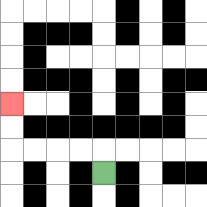{'start': '[4, 7]', 'end': '[0, 4]', 'path_directions': 'U,L,L,L,L,U,U', 'path_coordinates': '[[4, 7], [4, 6], [3, 6], [2, 6], [1, 6], [0, 6], [0, 5], [0, 4]]'}